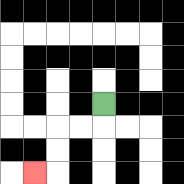{'start': '[4, 4]', 'end': '[1, 7]', 'path_directions': 'D,L,L,D,D,L', 'path_coordinates': '[[4, 4], [4, 5], [3, 5], [2, 5], [2, 6], [2, 7], [1, 7]]'}